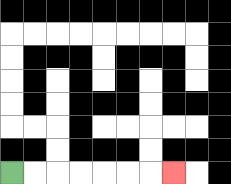{'start': '[0, 7]', 'end': '[7, 7]', 'path_directions': 'R,R,R,R,R,R,R', 'path_coordinates': '[[0, 7], [1, 7], [2, 7], [3, 7], [4, 7], [5, 7], [6, 7], [7, 7]]'}